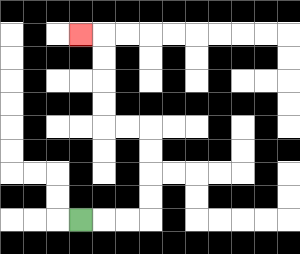{'start': '[3, 9]', 'end': '[3, 1]', 'path_directions': 'R,R,R,U,U,U,U,L,L,U,U,U,U,L', 'path_coordinates': '[[3, 9], [4, 9], [5, 9], [6, 9], [6, 8], [6, 7], [6, 6], [6, 5], [5, 5], [4, 5], [4, 4], [4, 3], [4, 2], [4, 1], [3, 1]]'}